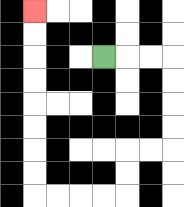{'start': '[4, 2]', 'end': '[1, 0]', 'path_directions': 'R,R,R,D,D,D,D,L,L,D,D,L,L,L,L,U,U,U,U,U,U,U,U', 'path_coordinates': '[[4, 2], [5, 2], [6, 2], [7, 2], [7, 3], [7, 4], [7, 5], [7, 6], [6, 6], [5, 6], [5, 7], [5, 8], [4, 8], [3, 8], [2, 8], [1, 8], [1, 7], [1, 6], [1, 5], [1, 4], [1, 3], [1, 2], [1, 1], [1, 0]]'}